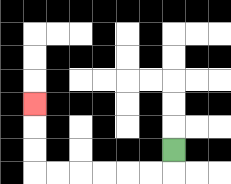{'start': '[7, 6]', 'end': '[1, 4]', 'path_directions': 'D,L,L,L,L,L,L,U,U,U', 'path_coordinates': '[[7, 6], [7, 7], [6, 7], [5, 7], [4, 7], [3, 7], [2, 7], [1, 7], [1, 6], [1, 5], [1, 4]]'}